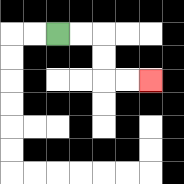{'start': '[2, 1]', 'end': '[6, 3]', 'path_directions': 'R,R,D,D,R,R', 'path_coordinates': '[[2, 1], [3, 1], [4, 1], [4, 2], [4, 3], [5, 3], [6, 3]]'}